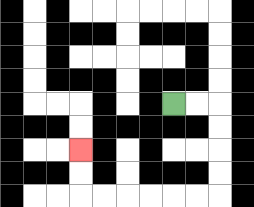{'start': '[7, 4]', 'end': '[3, 6]', 'path_directions': 'R,R,D,D,D,D,L,L,L,L,L,L,U,U', 'path_coordinates': '[[7, 4], [8, 4], [9, 4], [9, 5], [9, 6], [9, 7], [9, 8], [8, 8], [7, 8], [6, 8], [5, 8], [4, 8], [3, 8], [3, 7], [3, 6]]'}